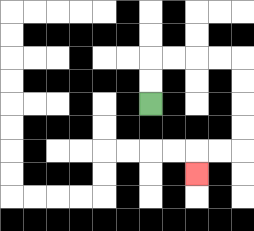{'start': '[6, 4]', 'end': '[8, 7]', 'path_directions': 'U,U,R,R,R,R,D,D,D,D,L,L,D', 'path_coordinates': '[[6, 4], [6, 3], [6, 2], [7, 2], [8, 2], [9, 2], [10, 2], [10, 3], [10, 4], [10, 5], [10, 6], [9, 6], [8, 6], [8, 7]]'}